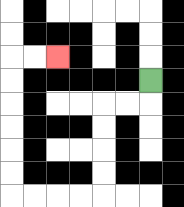{'start': '[6, 3]', 'end': '[2, 2]', 'path_directions': 'D,L,L,D,D,D,D,L,L,L,L,U,U,U,U,U,U,R,R', 'path_coordinates': '[[6, 3], [6, 4], [5, 4], [4, 4], [4, 5], [4, 6], [4, 7], [4, 8], [3, 8], [2, 8], [1, 8], [0, 8], [0, 7], [0, 6], [0, 5], [0, 4], [0, 3], [0, 2], [1, 2], [2, 2]]'}